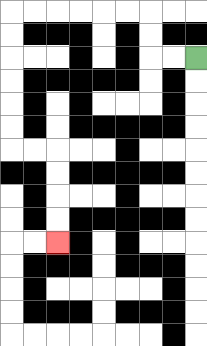{'start': '[8, 2]', 'end': '[2, 10]', 'path_directions': 'L,L,U,U,L,L,L,L,L,L,D,D,D,D,D,D,R,R,D,D,D,D', 'path_coordinates': '[[8, 2], [7, 2], [6, 2], [6, 1], [6, 0], [5, 0], [4, 0], [3, 0], [2, 0], [1, 0], [0, 0], [0, 1], [0, 2], [0, 3], [0, 4], [0, 5], [0, 6], [1, 6], [2, 6], [2, 7], [2, 8], [2, 9], [2, 10]]'}